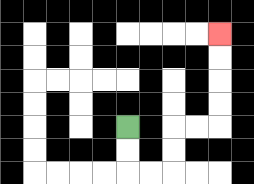{'start': '[5, 5]', 'end': '[9, 1]', 'path_directions': 'D,D,R,R,U,U,R,R,U,U,U,U', 'path_coordinates': '[[5, 5], [5, 6], [5, 7], [6, 7], [7, 7], [7, 6], [7, 5], [8, 5], [9, 5], [9, 4], [9, 3], [9, 2], [9, 1]]'}